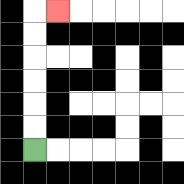{'start': '[1, 6]', 'end': '[2, 0]', 'path_directions': 'U,U,U,U,U,U,R', 'path_coordinates': '[[1, 6], [1, 5], [1, 4], [1, 3], [1, 2], [1, 1], [1, 0], [2, 0]]'}